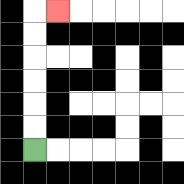{'start': '[1, 6]', 'end': '[2, 0]', 'path_directions': 'U,U,U,U,U,U,R', 'path_coordinates': '[[1, 6], [1, 5], [1, 4], [1, 3], [1, 2], [1, 1], [1, 0], [2, 0]]'}